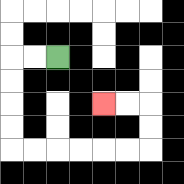{'start': '[2, 2]', 'end': '[4, 4]', 'path_directions': 'L,L,D,D,D,D,R,R,R,R,R,R,U,U,L,L', 'path_coordinates': '[[2, 2], [1, 2], [0, 2], [0, 3], [0, 4], [0, 5], [0, 6], [1, 6], [2, 6], [3, 6], [4, 6], [5, 6], [6, 6], [6, 5], [6, 4], [5, 4], [4, 4]]'}